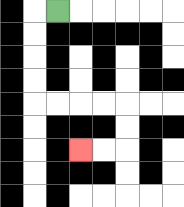{'start': '[2, 0]', 'end': '[3, 6]', 'path_directions': 'L,D,D,D,D,R,R,R,R,D,D,L,L', 'path_coordinates': '[[2, 0], [1, 0], [1, 1], [1, 2], [1, 3], [1, 4], [2, 4], [3, 4], [4, 4], [5, 4], [5, 5], [5, 6], [4, 6], [3, 6]]'}